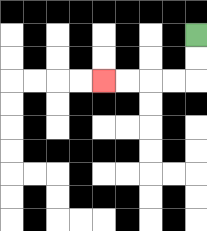{'start': '[8, 1]', 'end': '[4, 3]', 'path_directions': 'D,D,L,L,L,L', 'path_coordinates': '[[8, 1], [8, 2], [8, 3], [7, 3], [6, 3], [5, 3], [4, 3]]'}